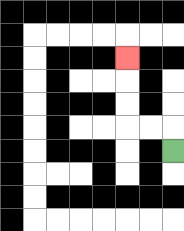{'start': '[7, 6]', 'end': '[5, 2]', 'path_directions': 'U,L,L,U,U,U', 'path_coordinates': '[[7, 6], [7, 5], [6, 5], [5, 5], [5, 4], [5, 3], [5, 2]]'}